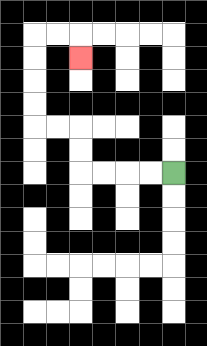{'start': '[7, 7]', 'end': '[3, 2]', 'path_directions': 'L,L,L,L,U,U,L,L,U,U,U,U,R,R,D', 'path_coordinates': '[[7, 7], [6, 7], [5, 7], [4, 7], [3, 7], [3, 6], [3, 5], [2, 5], [1, 5], [1, 4], [1, 3], [1, 2], [1, 1], [2, 1], [3, 1], [3, 2]]'}